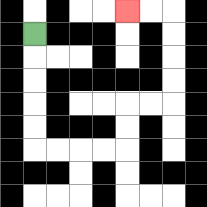{'start': '[1, 1]', 'end': '[5, 0]', 'path_directions': 'D,D,D,D,D,R,R,R,R,U,U,R,R,U,U,U,U,L,L', 'path_coordinates': '[[1, 1], [1, 2], [1, 3], [1, 4], [1, 5], [1, 6], [2, 6], [3, 6], [4, 6], [5, 6], [5, 5], [5, 4], [6, 4], [7, 4], [7, 3], [7, 2], [7, 1], [7, 0], [6, 0], [5, 0]]'}